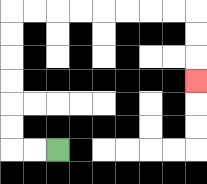{'start': '[2, 6]', 'end': '[8, 3]', 'path_directions': 'L,L,U,U,U,U,U,U,R,R,R,R,R,R,R,R,D,D,D', 'path_coordinates': '[[2, 6], [1, 6], [0, 6], [0, 5], [0, 4], [0, 3], [0, 2], [0, 1], [0, 0], [1, 0], [2, 0], [3, 0], [4, 0], [5, 0], [6, 0], [7, 0], [8, 0], [8, 1], [8, 2], [8, 3]]'}